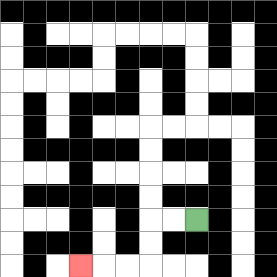{'start': '[8, 9]', 'end': '[3, 11]', 'path_directions': 'L,L,D,D,L,L,L', 'path_coordinates': '[[8, 9], [7, 9], [6, 9], [6, 10], [6, 11], [5, 11], [4, 11], [3, 11]]'}